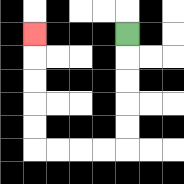{'start': '[5, 1]', 'end': '[1, 1]', 'path_directions': 'D,D,D,D,D,L,L,L,L,U,U,U,U,U', 'path_coordinates': '[[5, 1], [5, 2], [5, 3], [5, 4], [5, 5], [5, 6], [4, 6], [3, 6], [2, 6], [1, 6], [1, 5], [1, 4], [1, 3], [1, 2], [1, 1]]'}